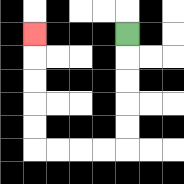{'start': '[5, 1]', 'end': '[1, 1]', 'path_directions': 'D,D,D,D,D,L,L,L,L,U,U,U,U,U', 'path_coordinates': '[[5, 1], [5, 2], [5, 3], [5, 4], [5, 5], [5, 6], [4, 6], [3, 6], [2, 6], [1, 6], [1, 5], [1, 4], [1, 3], [1, 2], [1, 1]]'}